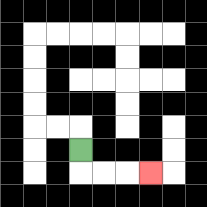{'start': '[3, 6]', 'end': '[6, 7]', 'path_directions': 'D,R,R,R', 'path_coordinates': '[[3, 6], [3, 7], [4, 7], [5, 7], [6, 7]]'}